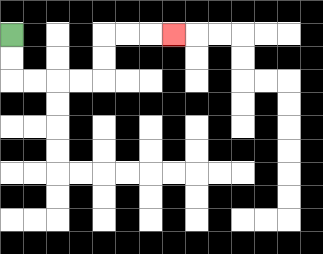{'start': '[0, 1]', 'end': '[7, 1]', 'path_directions': 'D,D,R,R,R,R,U,U,R,R,R', 'path_coordinates': '[[0, 1], [0, 2], [0, 3], [1, 3], [2, 3], [3, 3], [4, 3], [4, 2], [4, 1], [5, 1], [6, 1], [7, 1]]'}